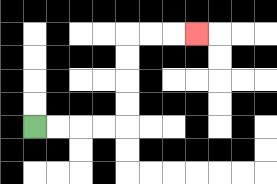{'start': '[1, 5]', 'end': '[8, 1]', 'path_directions': 'R,R,R,R,U,U,U,U,R,R,R', 'path_coordinates': '[[1, 5], [2, 5], [3, 5], [4, 5], [5, 5], [5, 4], [5, 3], [5, 2], [5, 1], [6, 1], [7, 1], [8, 1]]'}